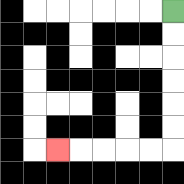{'start': '[7, 0]', 'end': '[2, 6]', 'path_directions': 'D,D,D,D,D,D,L,L,L,L,L', 'path_coordinates': '[[7, 0], [7, 1], [7, 2], [7, 3], [7, 4], [7, 5], [7, 6], [6, 6], [5, 6], [4, 6], [3, 6], [2, 6]]'}